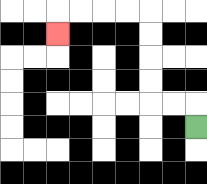{'start': '[8, 5]', 'end': '[2, 1]', 'path_directions': 'U,L,L,U,U,U,U,L,L,L,L,D', 'path_coordinates': '[[8, 5], [8, 4], [7, 4], [6, 4], [6, 3], [6, 2], [6, 1], [6, 0], [5, 0], [4, 0], [3, 0], [2, 0], [2, 1]]'}